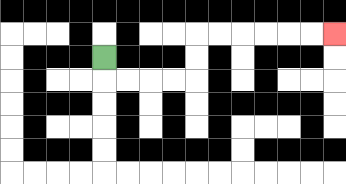{'start': '[4, 2]', 'end': '[14, 1]', 'path_directions': 'D,R,R,R,R,U,U,R,R,R,R,R,R', 'path_coordinates': '[[4, 2], [4, 3], [5, 3], [6, 3], [7, 3], [8, 3], [8, 2], [8, 1], [9, 1], [10, 1], [11, 1], [12, 1], [13, 1], [14, 1]]'}